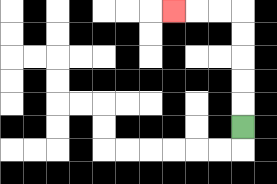{'start': '[10, 5]', 'end': '[7, 0]', 'path_directions': 'U,U,U,U,U,L,L,L', 'path_coordinates': '[[10, 5], [10, 4], [10, 3], [10, 2], [10, 1], [10, 0], [9, 0], [8, 0], [7, 0]]'}